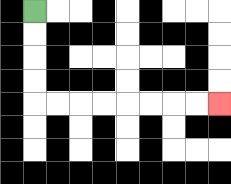{'start': '[1, 0]', 'end': '[9, 4]', 'path_directions': 'D,D,D,D,R,R,R,R,R,R,R,R', 'path_coordinates': '[[1, 0], [1, 1], [1, 2], [1, 3], [1, 4], [2, 4], [3, 4], [4, 4], [5, 4], [6, 4], [7, 4], [8, 4], [9, 4]]'}